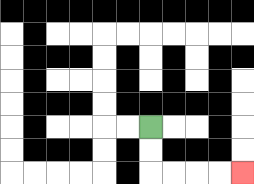{'start': '[6, 5]', 'end': '[10, 7]', 'path_directions': 'D,D,R,R,R,R', 'path_coordinates': '[[6, 5], [6, 6], [6, 7], [7, 7], [8, 7], [9, 7], [10, 7]]'}